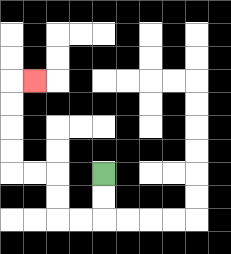{'start': '[4, 7]', 'end': '[1, 3]', 'path_directions': 'D,D,L,L,U,U,L,L,U,U,U,U,R', 'path_coordinates': '[[4, 7], [4, 8], [4, 9], [3, 9], [2, 9], [2, 8], [2, 7], [1, 7], [0, 7], [0, 6], [0, 5], [0, 4], [0, 3], [1, 3]]'}